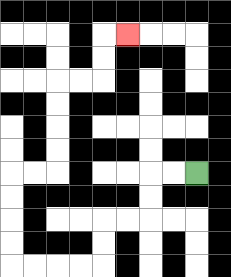{'start': '[8, 7]', 'end': '[5, 1]', 'path_directions': 'L,L,D,D,L,L,D,D,L,L,L,L,U,U,U,U,R,R,U,U,U,U,R,R,U,U,R', 'path_coordinates': '[[8, 7], [7, 7], [6, 7], [6, 8], [6, 9], [5, 9], [4, 9], [4, 10], [4, 11], [3, 11], [2, 11], [1, 11], [0, 11], [0, 10], [0, 9], [0, 8], [0, 7], [1, 7], [2, 7], [2, 6], [2, 5], [2, 4], [2, 3], [3, 3], [4, 3], [4, 2], [4, 1], [5, 1]]'}